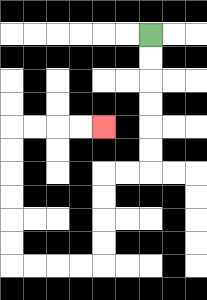{'start': '[6, 1]', 'end': '[4, 5]', 'path_directions': 'D,D,D,D,D,D,L,L,D,D,D,D,L,L,L,L,U,U,U,U,U,U,R,R,R,R', 'path_coordinates': '[[6, 1], [6, 2], [6, 3], [6, 4], [6, 5], [6, 6], [6, 7], [5, 7], [4, 7], [4, 8], [4, 9], [4, 10], [4, 11], [3, 11], [2, 11], [1, 11], [0, 11], [0, 10], [0, 9], [0, 8], [0, 7], [0, 6], [0, 5], [1, 5], [2, 5], [3, 5], [4, 5]]'}